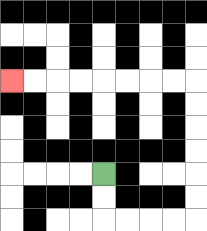{'start': '[4, 7]', 'end': '[0, 3]', 'path_directions': 'D,D,R,R,R,R,U,U,U,U,U,U,L,L,L,L,L,L,L,L', 'path_coordinates': '[[4, 7], [4, 8], [4, 9], [5, 9], [6, 9], [7, 9], [8, 9], [8, 8], [8, 7], [8, 6], [8, 5], [8, 4], [8, 3], [7, 3], [6, 3], [5, 3], [4, 3], [3, 3], [2, 3], [1, 3], [0, 3]]'}